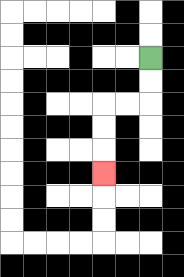{'start': '[6, 2]', 'end': '[4, 7]', 'path_directions': 'D,D,L,L,D,D,D', 'path_coordinates': '[[6, 2], [6, 3], [6, 4], [5, 4], [4, 4], [4, 5], [4, 6], [4, 7]]'}